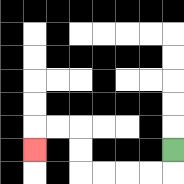{'start': '[7, 6]', 'end': '[1, 6]', 'path_directions': 'D,L,L,L,L,U,U,L,L,D', 'path_coordinates': '[[7, 6], [7, 7], [6, 7], [5, 7], [4, 7], [3, 7], [3, 6], [3, 5], [2, 5], [1, 5], [1, 6]]'}